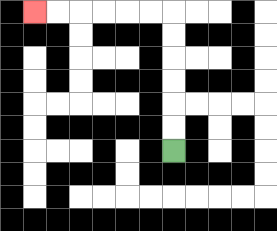{'start': '[7, 6]', 'end': '[1, 0]', 'path_directions': 'U,U,U,U,U,U,L,L,L,L,L,L', 'path_coordinates': '[[7, 6], [7, 5], [7, 4], [7, 3], [7, 2], [7, 1], [7, 0], [6, 0], [5, 0], [4, 0], [3, 0], [2, 0], [1, 0]]'}